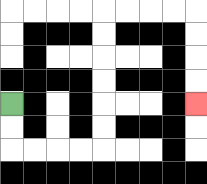{'start': '[0, 4]', 'end': '[8, 4]', 'path_directions': 'D,D,R,R,R,R,U,U,U,U,U,U,R,R,R,R,D,D,D,D', 'path_coordinates': '[[0, 4], [0, 5], [0, 6], [1, 6], [2, 6], [3, 6], [4, 6], [4, 5], [4, 4], [4, 3], [4, 2], [4, 1], [4, 0], [5, 0], [6, 0], [7, 0], [8, 0], [8, 1], [8, 2], [8, 3], [8, 4]]'}